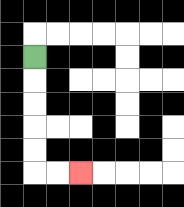{'start': '[1, 2]', 'end': '[3, 7]', 'path_directions': 'D,D,D,D,D,R,R', 'path_coordinates': '[[1, 2], [1, 3], [1, 4], [1, 5], [1, 6], [1, 7], [2, 7], [3, 7]]'}